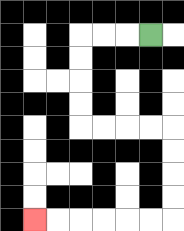{'start': '[6, 1]', 'end': '[1, 9]', 'path_directions': 'L,L,L,D,D,D,D,R,R,R,R,D,D,D,D,L,L,L,L,L,L', 'path_coordinates': '[[6, 1], [5, 1], [4, 1], [3, 1], [3, 2], [3, 3], [3, 4], [3, 5], [4, 5], [5, 5], [6, 5], [7, 5], [7, 6], [7, 7], [7, 8], [7, 9], [6, 9], [5, 9], [4, 9], [3, 9], [2, 9], [1, 9]]'}